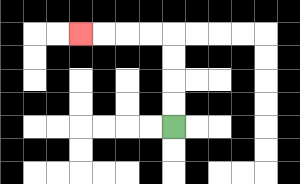{'start': '[7, 5]', 'end': '[3, 1]', 'path_directions': 'U,U,U,U,L,L,L,L', 'path_coordinates': '[[7, 5], [7, 4], [7, 3], [7, 2], [7, 1], [6, 1], [5, 1], [4, 1], [3, 1]]'}